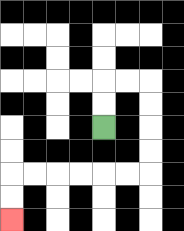{'start': '[4, 5]', 'end': '[0, 9]', 'path_directions': 'U,U,R,R,D,D,D,D,L,L,L,L,L,L,D,D', 'path_coordinates': '[[4, 5], [4, 4], [4, 3], [5, 3], [6, 3], [6, 4], [6, 5], [6, 6], [6, 7], [5, 7], [4, 7], [3, 7], [2, 7], [1, 7], [0, 7], [0, 8], [0, 9]]'}